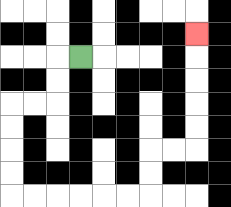{'start': '[3, 2]', 'end': '[8, 1]', 'path_directions': 'L,D,D,L,L,D,D,D,D,R,R,R,R,R,R,U,U,R,R,U,U,U,U,U', 'path_coordinates': '[[3, 2], [2, 2], [2, 3], [2, 4], [1, 4], [0, 4], [0, 5], [0, 6], [0, 7], [0, 8], [1, 8], [2, 8], [3, 8], [4, 8], [5, 8], [6, 8], [6, 7], [6, 6], [7, 6], [8, 6], [8, 5], [8, 4], [8, 3], [8, 2], [8, 1]]'}